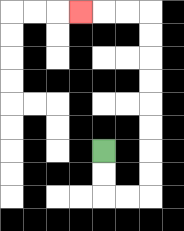{'start': '[4, 6]', 'end': '[3, 0]', 'path_directions': 'D,D,R,R,U,U,U,U,U,U,U,U,L,L,L', 'path_coordinates': '[[4, 6], [4, 7], [4, 8], [5, 8], [6, 8], [6, 7], [6, 6], [6, 5], [6, 4], [6, 3], [6, 2], [6, 1], [6, 0], [5, 0], [4, 0], [3, 0]]'}